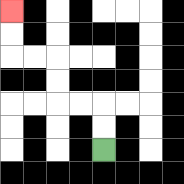{'start': '[4, 6]', 'end': '[0, 0]', 'path_directions': 'U,U,L,L,U,U,L,L,U,U', 'path_coordinates': '[[4, 6], [4, 5], [4, 4], [3, 4], [2, 4], [2, 3], [2, 2], [1, 2], [0, 2], [0, 1], [0, 0]]'}